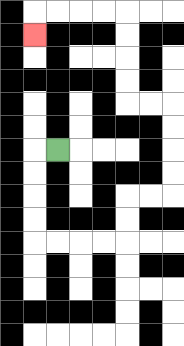{'start': '[2, 6]', 'end': '[1, 1]', 'path_directions': 'L,D,D,D,D,R,R,R,R,U,U,R,R,U,U,U,U,L,L,U,U,U,U,L,L,L,L,D', 'path_coordinates': '[[2, 6], [1, 6], [1, 7], [1, 8], [1, 9], [1, 10], [2, 10], [3, 10], [4, 10], [5, 10], [5, 9], [5, 8], [6, 8], [7, 8], [7, 7], [7, 6], [7, 5], [7, 4], [6, 4], [5, 4], [5, 3], [5, 2], [5, 1], [5, 0], [4, 0], [3, 0], [2, 0], [1, 0], [1, 1]]'}